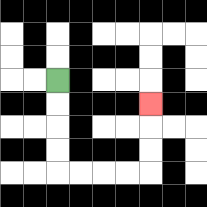{'start': '[2, 3]', 'end': '[6, 4]', 'path_directions': 'D,D,D,D,R,R,R,R,U,U,U', 'path_coordinates': '[[2, 3], [2, 4], [2, 5], [2, 6], [2, 7], [3, 7], [4, 7], [5, 7], [6, 7], [6, 6], [6, 5], [6, 4]]'}